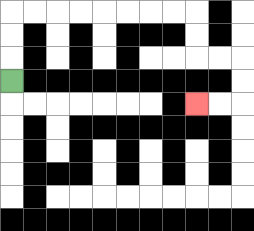{'start': '[0, 3]', 'end': '[8, 4]', 'path_directions': 'U,U,U,R,R,R,R,R,R,R,R,D,D,R,R,D,D,L,L', 'path_coordinates': '[[0, 3], [0, 2], [0, 1], [0, 0], [1, 0], [2, 0], [3, 0], [4, 0], [5, 0], [6, 0], [7, 0], [8, 0], [8, 1], [8, 2], [9, 2], [10, 2], [10, 3], [10, 4], [9, 4], [8, 4]]'}